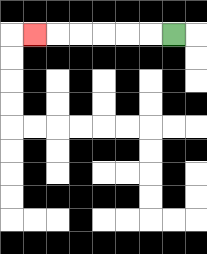{'start': '[7, 1]', 'end': '[1, 1]', 'path_directions': 'L,L,L,L,L,L', 'path_coordinates': '[[7, 1], [6, 1], [5, 1], [4, 1], [3, 1], [2, 1], [1, 1]]'}